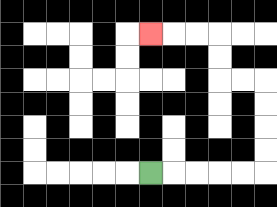{'start': '[6, 7]', 'end': '[6, 1]', 'path_directions': 'R,R,R,R,R,U,U,U,U,L,L,U,U,L,L,L', 'path_coordinates': '[[6, 7], [7, 7], [8, 7], [9, 7], [10, 7], [11, 7], [11, 6], [11, 5], [11, 4], [11, 3], [10, 3], [9, 3], [9, 2], [9, 1], [8, 1], [7, 1], [6, 1]]'}